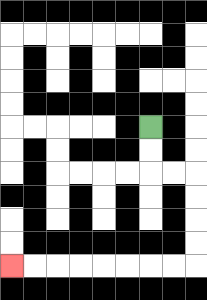{'start': '[6, 5]', 'end': '[0, 11]', 'path_directions': 'D,D,R,R,D,D,D,D,L,L,L,L,L,L,L,L', 'path_coordinates': '[[6, 5], [6, 6], [6, 7], [7, 7], [8, 7], [8, 8], [8, 9], [8, 10], [8, 11], [7, 11], [6, 11], [5, 11], [4, 11], [3, 11], [2, 11], [1, 11], [0, 11]]'}